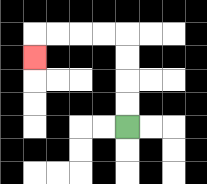{'start': '[5, 5]', 'end': '[1, 2]', 'path_directions': 'U,U,U,U,L,L,L,L,D', 'path_coordinates': '[[5, 5], [5, 4], [5, 3], [5, 2], [5, 1], [4, 1], [3, 1], [2, 1], [1, 1], [1, 2]]'}